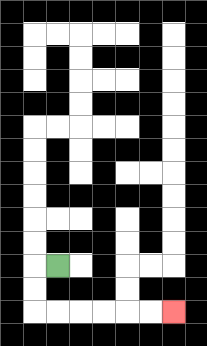{'start': '[2, 11]', 'end': '[7, 13]', 'path_directions': 'L,D,D,R,R,R,R,R,R', 'path_coordinates': '[[2, 11], [1, 11], [1, 12], [1, 13], [2, 13], [3, 13], [4, 13], [5, 13], [6, 13], [7, 13]]'}